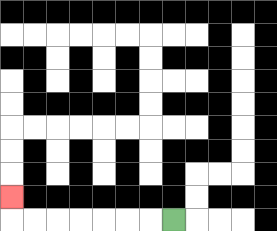{'start': '[7, 9]', 'end': '[0, 8]', 'path_directions': 'L,L,L,L,L,L,L,U', 'path_coordinates': '[[7, 9], [6, 9], [5, 9], [4, 9], [3, 9], [2, 9], [1, 9], [0, 9], [0, 8]]'}